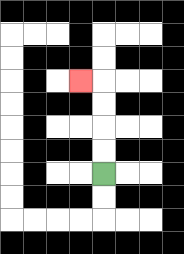{'start': '[4, 7]', 'end': '[3, 3]', 'path_directions': 'U,U,U,U,L', 'path_coordinates': '[[4, 7], [4, 6], [4, 5], [4, 4], [4, 3], [3, 3]]'}